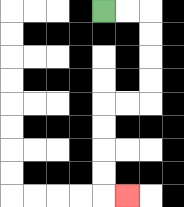{'start': '[4, 0]', 'end': '[5, 8]', 'path_directions': 'R,R,D,D,D,D,L,L,D,D,D,D,R', 'path_coordinates': '[[4, 0], [5, 0], [6, 0], [6, 1], [6, 2], [6, 3], [6, 4], [5, 4], [4, 4], [4, 5], [4, 6], [4, 7], [4, 8], [5, 8]]'}